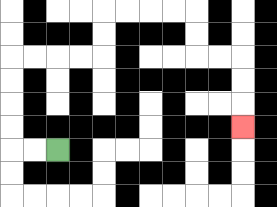{'start': '[2, 6]', 'end': '[10, 5]', 'path_directions': 'L,L,U,U,U,U,R,R,R,R,U,U,R,R,R,R,D,D,R,R,D,D,D', 'path_coordinates': '[[2, 6], [1, 6], [0, 6], [0, 5], [0, 4], [0, 3], [0, 2], [1, 2], [2, 2], [3, 2], [4, 2], [4, 1], [4, 0], [5, 0], [6, 0], [7, 0], [8, 0], [8, 1], [8, 2], [9, 2], [10, 2], [10, 3], [10, 4], [10, 5]]'}